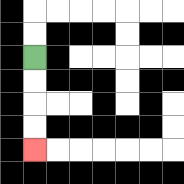{'start': '[1, 2]', 'end': '[1, 6]', 'path_directions': 'D,D,D,D', 'path_coordinates': '[[1, 2], [1, 3], [1, 4], [1, 5], [1, 6]]'}